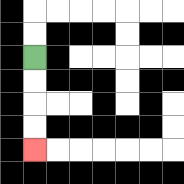{'start': '[1, 2]', 'end': '[1, 6]', 'path_directions': 'D,D,D,D', 'path_coordinates': '[[1, 2], [1, 3], [1, 4], [1, 5], [1, 6]]'}